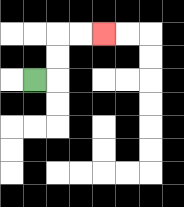{'start': '[1, 3]', 'end': '[4, 1]', 'path_directions': 'R,U,U,R,R', 'path_coordinates': '[[1, 3], [2, 3], [2, 2], [2, 1], [3, 1], [4, 1]]'}